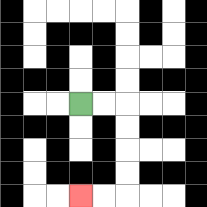{'start': '[3, 4]', 'end': '[3, 8]', 'path_directions': 'R,R,D,D,D,D,L,L', 'path_coordinates': '[[3, 4], [4, 4], [5, 4], [5, 5], [5, 6], [5, 7], [5, 8], [4, 8], [3, 8]]'}